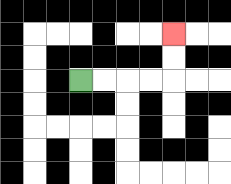{'start': '[3, 3]', 'end': '[7, 1]', 'path_directions': 'R,R,R,R,U,U', 'path_coordinates': '[[3, 3], [4, 3], [5, 3], [6, 3], [7, 3], [7, 2], [7, 1]]'}